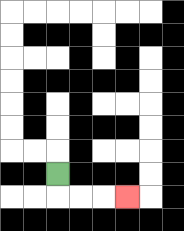{'start': '[2, 7]', 'end': '[5, 8]', 'path_directions': 'D,R,R,R', 'path_coordinates': '[[2, 7], [2, 8], [3, 8], [4, 8], [5, 8]]'}